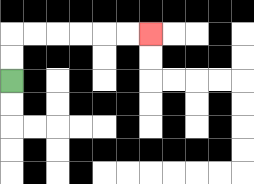{'start': '[0, 3]', 'end': '[6, 1]', 'path_directions': 'U,U,R,R,R,R,R,R', 'path_coordinates': '[[0, 3], [0, 2], [0, 1], [1, 1], [2, 1], [3, 1], [4, 1], [5, 1], [6, 1]]'}